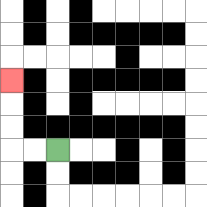{'start': '[2, 6]', 'end': '[0, 3]', 'path_directions': 'L,L,U,U,U', 'path_coordinates': '[[2, 6], [1, 6], [0, 6], [0, 5], [0, 4], [0, 3]]'}